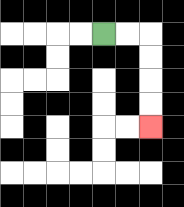{'start': '[4, 1]', 'end': '[6, 5]', 'path_directions': 'R,R,D,D,D,D', 'path_coordinates': '[[4, 1], [5, 1], [6, 1], [6, 2], [6, 3], [6, 4], [6, 5]]'}